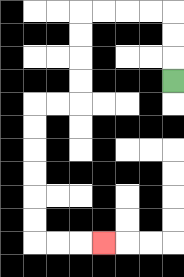{'start': '[7, 3]', 'end': '[4, 10]', 'path_directions': 'U,U,U,L,L,L,L,D,D,D,D,L,L,D,D,D,D,D,D,R,R,R', 'path_coordinates': '[[7, 3], [7, 2], [7, 1], [7, 0], [6, 0], [5, 0], [4, 0], [3, 0], [3, 1], [3, 2], [3, 3], [3, 4], [2, 4], [1, 4], [1, 5], [1, 6], [1, 7], [1, 8], [1, 9], [1, 10], [2, 10], [3, 10], [4, 10]]'}